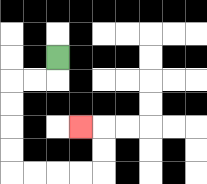{'start': '[2, 2]', 'end': '[3, 5]', 'path_directions': 'D,L,L,D,D,D,D,R,R,R,R,U,U,L', 'path_coordinates': '[[2, 2], [2, 3], [1, 3], [0, 3], [0, 4], [0, 5], [0, 6], [0, 7], [1, 7], [2, 7], [3, 7], [4, 7], [4, 6], [4, 5], [3, 5]]'}